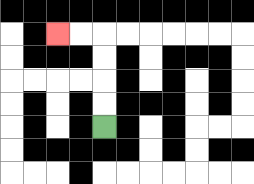{'start': '[4, 5]', 'end': '[2, 1]', 'path_directions': 'U,U,U,U,L,L', 'path_coordinates': '[[4, 5], [4, 4], [4, 3], [4, 2], [4, 1], [3, 1], [2, 1]]'}